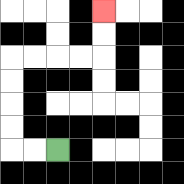{'start': '[2, 6]', 'end': '[4, 0]', 'path_directions': 'L,L,U,U,U,U,R,R,R,R,U,U', 'path_coordinates': '[[2, 6], [1, 6], [0, 6], [0, 5], [0, 4], [0, 3], [0, 2], [1, 2], [2, 2], [3, 2], [4, 2], [4, 1], [4, 0]]'}